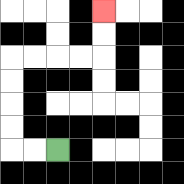{'start': '[2, 6]', 'end': '[4, 0]', 'path_directions': 'L,L,U,U,U,U,R,R,R,R,U,U', 'path_coordinates': '[[2, 6], [1, 6], [0, 6], [0, 5], [0, 4], [0, 3], [0, 2], [1, 2], [2, 2], [3, 2], [4, 2], [4, 1], [4, 0]]'}